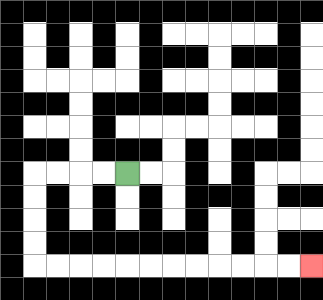{'start': '[5, 7]', 'end': '[13, 11]', 'path_directions': 'L,L,L,L,D,D,D,D,R,R,R,R,R,R,R,R,R,R,R,R', 'path_coordinates': '[[5, 7], [4, 7], [3, 7], [2, 7], [1, 7], [1, 8], [1, 9], [1, 10], [1, 11], [2, 11], [3, 11], [4, 11], [5, 11], [6, 11], [7, 11], [8, 11], [9, 11], [10, 11], [11, 11], [12, 11], [13, 11]]'}